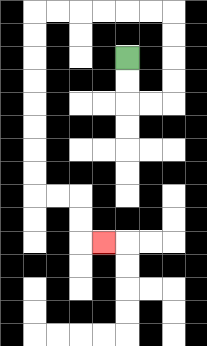{'start': '[5, 2]', 'end': '[4, 10]', 'path_directions': 'D,D,R,R,U,U,U,U,L,L,L,L,L,L,D,D,D,D,D,D,D,D,R,R,D,D,R', 'path_coordinates': '[[5, 2], [5, 3], [5, 4], [6, 4], [7, 4], [7, 3], [7, 2], [7, 1], [7, 0], [6, 0], [5, 0], [4, 0], [3, 0], [2, 0], [1, 0], [1, 1], [1, 2], [1, 3], [1, 4], [1, 5], [1, 6], [1, 7], [1, 8], [2, 8], [3, 8], [3, 9], [3, 10], [4, 10]]'}